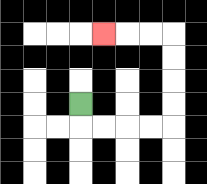{'start': '[3, 4]', 'end': '[4, 1]', 'path_directions': 'D,R,R,R,R,U,U,U,U,L,L,L', 'path_coordinates': '[[3, 4], [3, 5], [4, 5], [5, 5], [6, 5], [7, 5], [7, 4], [7, 3], [7, 2], [7, 1], [6, 1], [5, 1], [4, 1]]'}